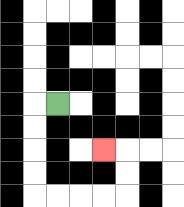{'start': '[2, 4]', 'end': '[4, 6]', 'path_directions': 'L,D,D,D,D,R,R,R,R,U,U,L', 'path_coordinates': '[[2, 4], [1, 4], [1, 5], [1, 6], [1, 7], [1, 8], [2, 8], [3, 8], [4, 8], [5, 8], [5, 7], [5, 6], [4, 6]]'}